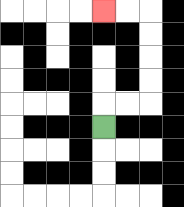{'start': '[4, 5]', 'end': '[4, 0]', 'path_directions': 'U,R,R,U,U,U,U,L,L', 'path_coordinates': '[[4, 5], [4, 4], [5, 4], [6, 4], [6, 3], [6, 2], [6, 1], [6, 0], [5, 0], [4, 0]]'}